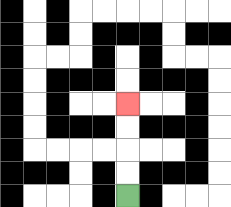{'start': '[5, 8]', 'end': '[5, 4]', 'path_directions': 'U,U,U,U', 'path_coordinates': '[[5, 8], [5, 7], [5, 6], [5, 5], [5, 4]]'}